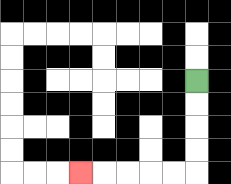{'start': '[8, 3]', 'end': '[3, 7]', 'path_directions': 'D,D,D,D,L,L,L,L,L', 'path_coordinates': '[[8, 3], [8, 4], [8, 5], [8, 6], [8, 7], [7, 7], [6, 7], [5, 7], [4, 7], [3, 7]]'}